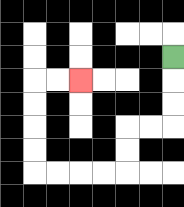{'start': '[7, 2]', 'end': '[3, 3]', 'path_directions': 'D,D,D,L,L,D,D,L,L,L,L,U,U,U,U,R,R', 'path_coordinates': '[[7, 2], [7, 3], [7, 4], [7, 5], [6, 5], [5, 5], [5, 6], [5, 7], [4, 7], [3, 7], [2, 7], [1, 7], [1, 6], [1, 5], [1, 4], [1, 3], [2, 3], [3, 3]]'}